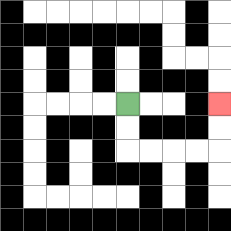{'start': '[5, 4]', 'end': '[9, 4]', 'path_directions': 'D,D,R,R,R,R,U,U', 'path_coordinates': '[[5, 4], [5, 5], [5, 6], [6, 6], [7, 6], [8, 6], [9, 6], [9, 5], [9, 4]]'}